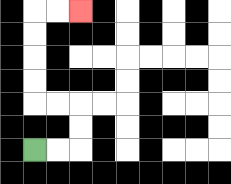{'start': '[1, 6]', 'end': '[3, 0]', 'path_directions': 'R,R,U,U,L,L,U,U,U,U,R,R', 'path_coordinates': '[[1, 6], [2, 6], [3, 6], [3, 5], [3, 4], [2, 4], [1, 4], [1, 3], [1, 2], [1, 1], [1, 0], [2, 0], [3, 0]]'}